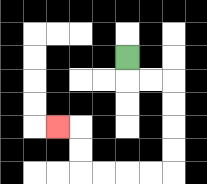{'start': '[5, 2]', 'end': '[2, 5]', 'path_directions': 'D,R,R,D,D,D,D,L,L,L,L,U,U,L', 'path_coordinates': '[[5, 2], [5, 3], [6, 3], [7, 3], [7, 4], [7, 5], [7, 6], [7, 7], [6, 7], [5, 7], [4, 7], [3, 7], [3, 6], [3, 5], [2, 5]]'}